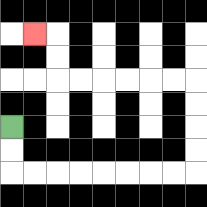{'start': '[0, 5]', 'end': '[1, 1]', 'path_directions': 'D,D,R,R,R,R,R,R,R,R,U,U,U,U,L,L,L,L,L,L,U,U,L', 'path_coordinates': '[[0, 5], [0, 6], [0, 7], [1, 7], [2, 7], [3, 7], [4, 7], [5, 7], [6, 7], [7, 7], [8, 7], [8, 6], [8, 5], [8, 4], [8, 3], [7, 3], [6, 3], [5, 3], [4, 3], [3, 3], [2, 3], [2, 2], [2, 1], [1, 1]]'}